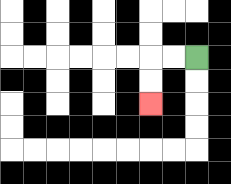{'start': '[8, 2]', 'end': '[6, 4]', 'path_directions': 'L,L,D,D', 'path_coordinates': '[[8, 2], [7, 2], [6, 2], [6, 3], [6, 4]]'}